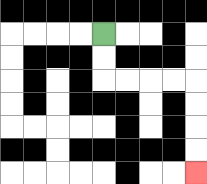{'start': '[4, 1]', 'end': '[8, 7]', 'path_directions': 'D,D,R,R,R,R,D,D,D,D', 'path_coordinates': '[[4, 1], [4, 2], [4, 3], [5, 3], [6, 3], [7, 3], [8, 3], [8, 4], [8, 5], [8, 6], [8, 7]]'}